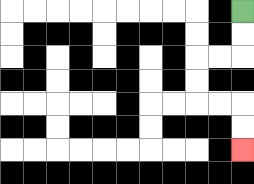{'start': '[10, 0]', 'end': '[10, 6]', 'path_directions': 'D,D,L,L,D,D,R,R,D,D', 'path_coordinates': '[[10, 0], [10, 1], [10, 2], [9, 2], [8, 2], [8, 3], [8, 4], [9, 4], [10, 4], [10, 5], [10, 6]]'}